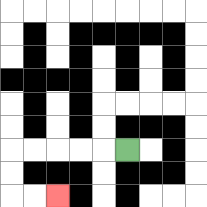{'start': '[5, 6]', 'end': '[2, 8]', 'path_directions': 'L,L,L,L,L,D,D,R,R', 'path_coordinates': '[[5, 6], [4, 6], [3, 6], [2, 6], [1, 6], [0, 6], [0, 7], [0, 8], [1, 8], [2, 8]]'}